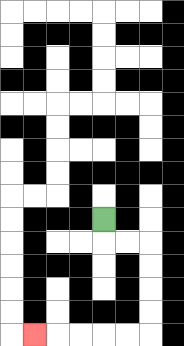{'start': '[4, 9]', 'end': '[1, 14]', 'path_directions': 'D,R,R,D,D,D,D,L,L,L,L,L', 'path_coordinates': '[[4, 9], [4, 10], [5, 10], [6, 10], [6, 11], [6, 12], [6, 13], [6, 14], [5, 14], [4, 14], [3, 14], [2, 14], [1, 14]]'}